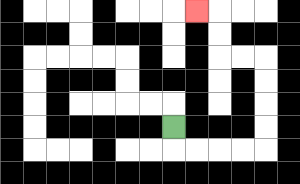{'start': '[7, 5]', 'end': '[8, 0]', 'path_directions': 'D,R,R,R,R,U,U,U,U,L,L,U,U,L', 'path_coordinates': '[[7, 5], [7, 6], [8, 6], [9, 6], [10, 6], [11, 6], [11, 5], [11, 4], [11, 3], [11, 2], [10, 2], [9, 2], [9, 1], [9, 0], [8, 0]]'}